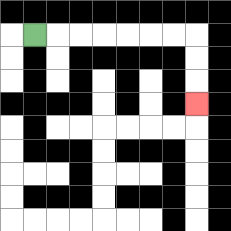{'start': '[1, 1]', 'end': '[8, 4]', 'path_directions': 'R,R,R,R,R,R,R,D,D,D', 'path_coordinates': '[[1, 1], [2, 1], [3, 1], [4, 1], [5, 1], [6, 1], [7, 1], [8, 1], [8, 2], [8, 3], [8, 4]]'}